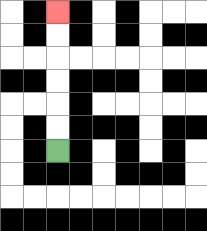{'start': '[2, 6]', 'end': '[2, 0]', 'path_directions': 'U,U,U,U,U,U', 'path_coordinates': '[[2, 6], [2, 5], [2, 4], [2, 3], [2, 2], [2, 1], [2, 0]]'}